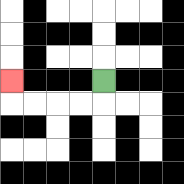{'start': '[4, 3]', 'end': '[0, 3]', 'path_directions': 'D,L,L,L,L,U', 'path_coordinates': '[[4, 3], [4, 4], [3, 4], [2, 4], [1, 4], [0, 4], [0, 3]]'}